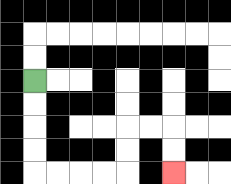{'start': '[1, 3]', 'end': '[7, 7]', 'path_directions': 'D,D,D,D,R,R,R,R,U,U,R,R,D,D', 'path_coordinates': '[[1, 3], [1, 4], [1, 5], [1, 6], [1, 7], [2, 7], [3, 7], [4, 7], [5, 7], [5, 6], [5, 5], [6, 5], [7, 5], [7, 6], [7, 7]]'}